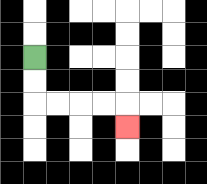{'start': '[1, 2]', 'end': '[5, 5]', 'path_directions': 'D,D,R,R,R,R,D', 'path_coordinates': '[[1, 2], [1, 3], [1, 4], [2, 4], [3, 4], [4, 4], [5, 4], [5, 5]]'}